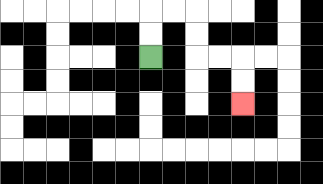{'start': '[6, 2]', 'end': '[10, 4]', 'path_directions': 'U,U,R,R,D,D,R,R,D,D', 'path_coordinates': '[[6, 2], [6, 1], [6, 0], [7, 0], [8, 0], [8, 1], [8, 2], [9, 2], [10, 2], [10, 3], [10, 4]]'}